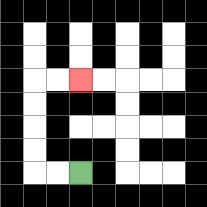{'start': '[3, 7]', 'end': '[3, 3]', 'path_directions': 'L,L,U,U,U,U,R,R', 'path_coordinates': '[[3, 7], [2, 7], [1, 7], [1, 6], [1, 5], [1, 4], [1, 3], [2, 3], [3, 3]]'}